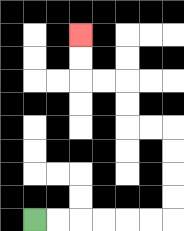{'start': '[1, 9]', 'end': '[3, 1]', 'path_directions': 'R,R,R,R,R,R,U,U,U,U,L,L,U,U,L,L,U,U', 'path_coordinates': '[[1, 9], [2, 9], [3, 9], [4, 9], [5, 9], [6, 9], [7, 9], [7, 8], [7, 7], [7, 6], [7, 5], [6, 5], [5, 5], [5, 4], [5, 3], [4, 3], [3, 3], [3, 2], [3, 1]]'}